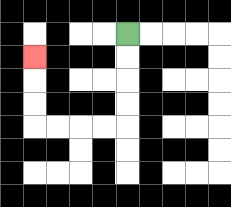{'start': '[5, 1]', 'end': '[1, 2]', 'path_directions': 'D,D,D,D,L,L,L,L,U,U,U', 'path_coordinates': '[[5, 1], [5, 2], [5, 3], [5, 4], [5, 5], [4, 5], [3, 5], [2, 5], [1, 5], [1, 4], [1, 3], [1, 2]]'}